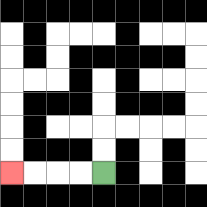{'start': '[4, 7]', 'end': '[0, 7]', 'path_directions': 'L,L,L,L', 'path_coordinates': '[[4, 7], [3, 7], [2, 7], [1, 7], [0, 7]]'}